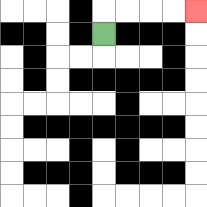{'start': '[4, 1]', 'end': '[8, 0]', 'path_directions': 'U,R,R,R,R', 'path_coordinates': '[[4, 1], [4, 0], [5, 0], [6, 0], [7, 0], [8, 0]]'}